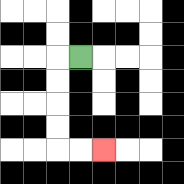{'start': '[3, 2]', 'end': '[4, 6]', 'path_directions': 'L,D,D,D,D,R,R', 'path_coordinates': '[[3, 2], [2, 2], [2, 3], [2, 4], [2, 5], [2, 6], [3, 6], [4, 6]]'}